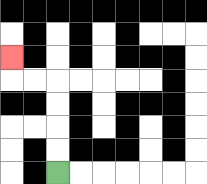{'start': '[2, 7]', 'end': '[0, 2]', 'path_directions': 'U,U,U,U,L,L,U', 'path_coordinates': '[[2, 7], [2, 6], [2, 5], [2, 4], [2, 3], [1, 3], [0, 3], [0, 2]]'}